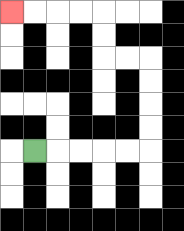{'start': '[1, 6]', 'end': '[0, 0]', 'path_directions': 'R,R,R,R,R,U,U,U,U,L,L,U,U,L,L,L,L', 'path_coordinates': '[[1, 6], [2, 6], [3, 6], [4, 6], [5, 6], [6, 6], [6, 5], [6, 4], [6, 3], [6, 2], [5, 2], [4, 2], [4, 1], [4, 0], [3, 0], [2, 0], [1, 0], [0, 0]]'}